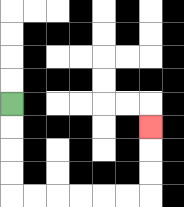{'start': '[0, 4]', 'end': '[6, 5]', 'path_directions': 'D,D,D,D,R,R,R,R,R,R,U,U,U', 'path_coordinates': '[[0, 4], [0, 5], [0, 6], [0, 7], [0, 8], [1, 8], [2, 8], [3, 8], [4, 8], [5, 8], [6, 8], [6, 7], [6, 6], [6, 5]]'}